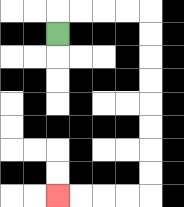{'start': '[2, 1]', 'end': '[2, 8]', 'path_directions': 'U,R,R,R,R,D,D,D,D,D,D,D,D,L,L,L,L', 'path_coordinates': '[[2, 1], [2, 0], [3, 0], [4, 0], [5, 0], [6, 0], [6, 1], [6, 2], [6, 3], [6, 4], [6, 5], [6, 6], [6, 7], [6, 8], [5, 8], [4, 8], [3, 8], [2, 8]]'}